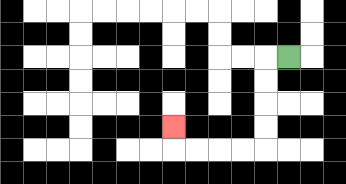{'start': '[12, 2]', 'end': '[7, 5]', 'path_directions': 'L,D,D,D,D,L,L,L,L,U', 'path_coordinates': '[[12, 2], [11, 2], [11, 3], [11, 4], [11, 5], [11, 6], [10, 6], [9, 6], [8, 6], [7, 6], [7, 5]]'}